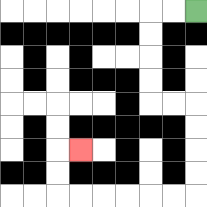{'start': '[8, 0]', 'end': '[3, 6]', 'path_directions': 'L,L,D,D,D,D,R,R,D,D,D,D,L,L,L,L,L,L,U,U,R', 'path_coordinates': '[[8, 0], [7, 0], [6, 0], [6, 1], [6, 2], [6, 3], [6, 4], [7, 4], [8, 4], [8, 5], [8, 6], [8, 7], [8, 8], [7, 8], [6, 8], [5, 8], [4, 8], [3, 8], [2, 8], [2, 7], [2, 6], [3, 6]]'}